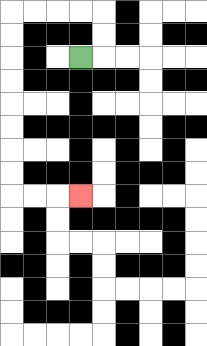{'start': '[3, 2]', 'end': '[3, 8]', 'path_directions': 'R,U,U,L,L,L,L,D,D,D,D,D,D,D,D,R,R,R', 'path_coordinates': '[[3, 2], [4, 2], [4, 1], [4, 0], [3, 0], [2, 0], [1, 0], [0, 0], [0, 1], [0, 2], [0, 3], [0, 4], [0, 5], [0, 6], [0, 7], [0, 8], [1, 8], [2, 8], [3, 8]]'}